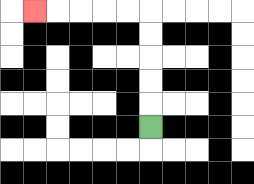{'start': '[6, 5]', 'end': '[1, 0]', 'path_directions': 'U,U,U,U,U,L,L,L,L,L', 'path_coordinates': '[[6, 5], [6, 4], [6, 3], [6, 2], [6, 1], [6, 0], [5, 0], [4, 0], [3, 0], [2, 0], [1, 0]]'}